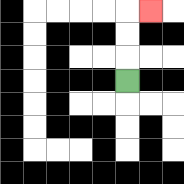{'start': '[5, 3]', 'end': '[6, 0]', 'path_directions': 'U,U,U,R', 'path_coordinates': '[[5, 3], [5, 2], [5, 1], [5, 0], [6, 0]]'}